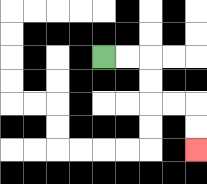{'start': '[4, 2]', 'end': '[8, 6]', 'path_directions': 'R,R,D,D,R,R,D,D', 'path_coordinates': '[[4, 2], [5, 2], [6, 2], [6, 3], [6, 4], [7, 4], [8, 4], [8, 5], [8, 6]]'}